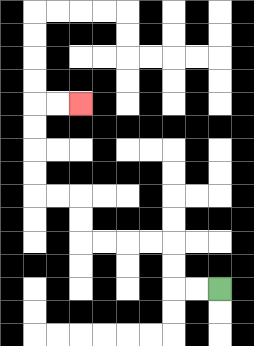{'start': '[9, 12]', 'end': '[3, 4]', 'path_directions': 'L,L,U,U,L,L,L,L,U,U,L,L,U,U,U,U,R,R', 'path_coordinates': '[[9, 12], [8, 12], [7, 12], [7, 11], [7, 10], [6, 10], [5, 10], [4, 10], [3, 10], [3, 9], [3, 8], [2, 8], [1, 8], [1, 7], [1, 6], [1, 5], [1, 4], [2, 4], [3, 4]]'}